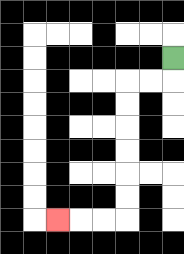{'start': '[7, 2]', 'end': '[2, 9]', 'path_directions': 'D,L,L,D,D,D,D,D,D,L,L,L', 'path_coordinates': '[[7, 2], [7, 3], [6, 3], [5, 3], [5, 4], [5, 5], [5, 6], [5, 7], [5, 8], [5, 9], [4, 9], [3, 9], [2, 9]]'}